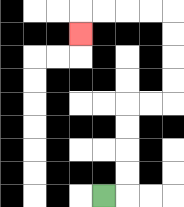{'start': '[4, 8]', 'end': '[3, 1]', 'path_directions': 'R,U,U,U,U,R,R,U,U,U,U,L,L,L,L,D', 'path_coordinates': '[[4, 8], [5, 8], [5, 7], [5, 6], [5, 5], [5, 4], [6, 4], [7, 4], [7, 3], [7, 2], [7, 1], [7, 0], [6, 0], [5, 0], [4, 0], [3, 0], [3, 1]]'}